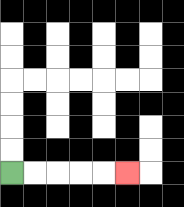{'start': '[0, 7]', 'end': '[5, 7]', 'path_directions': 'R,R,R,R,R', 'path_coordinates': '[[0, 7], [1, 7], [2, 7], [3, 7], [4, 7], [5, 7]]'}